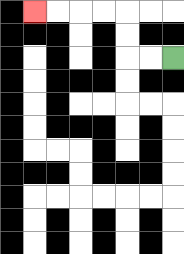{'start': '[7, 2]', 'end': '[1, 0]', 'path_directions': 'L,L,U,U,L,L,L,L', 'path_coordinates': '[[7, 2], [6, 2], [5, 2], [5, 1], [5, 0], [4, 0], [3, 0], [2, 0], [1, 0]]'}